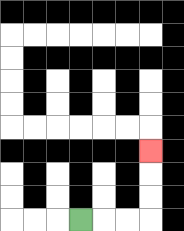{'start': '[3, 9]', 'end': '[6, 6]', 'path_directions': 'R,R,R,U,U,U', 'path_coordinates': '[[3, 9], [4, 9], [5, 9], [6, 9], [6, 8], [6, 7], [6, 6]]'}